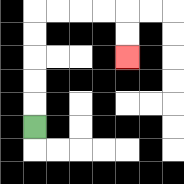{'start': '[1, 5]', 'end': '[5, 2]', 'path_directions': 'U,U,U,U,U,R,R,R,R,D,D', 'path_coordinates': '[[1, 5], [1, 4], [1, 3], [1, 2], [1, 1], [1, 0], [2, 0], [3, 0], [4, 0], [5, 0], [5, 1], [5, 2]]'}